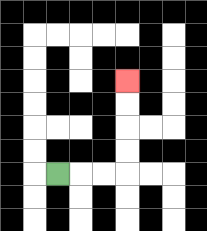{'start': '[2, 7]', 'end': '[5, 3]', 'path_directions': 'R,R,R,U,U,U,U', 'path_coordinates': '[[2, 7], [3, 7], [4, 7], [5, 7], [5, 6], [5, 5], [5, 4], [5, 3]]'}